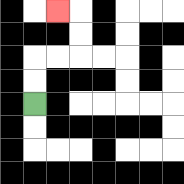{'start': '[1, 4]', 'end': '[2, 0]', 'path_directions': 'U,U,R,R,U,U,L', 'path_coordinates': '[[1, 4], [1, 3], [1, 2], [2, 2], [3, 2], [3, 1], [3, 0], [2, 0]]'}